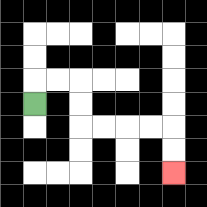{'start': '[1, 4]', 'end': '[7, 7]', 'path_directions': 'U,R,R,D,D,R,R,R,R,D,D', 'path_coordinates': '[[1, 4], [1, 3], [2, 3], [3, 3], [3, 4], [3, 5], [4, 5], [5, 5], [6, 5], [7, 5], [7, 6], [7, 7]]'}